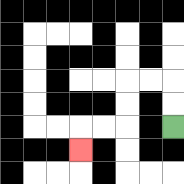{'start': '[7, 5]', 'end': '[3, 6]', 'path_directions': 'U,U,L,L,D,D,L,L,D', 'path_coordinates': '[[7, 5], [7, 4], [7, 3], [6, 3], [5, 3], [5, 4], [5, 5], [4, 5], [3, 5], [3, 6]]'}